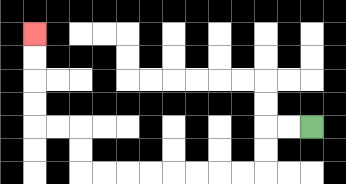{'start': '[13, 5]', 'end': '[1, 1]', 'path_directions': 'L,L,D,D,L,L,L,L,L,L,L,L,U,U,L,L,U,U,U,U', 'path_coordinates': '[[13, 5], [12, 5], [11, 5], [11, 6], [11, 7], [10, 7], [9, 7], [8, 7], [7, 7], [6, 7], [5, 7], [4, 7], [3, 7], [3, 6], [3, 5], [2, 5], [1, 5], [1, 4], [1, 3], [1, 2], [1, 1]]'}